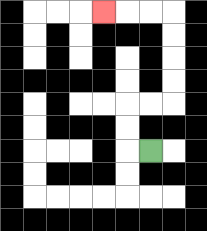{'start': '[6, 6]', 'end': '[4, 0]', 'path_directions': 'L,U,U,R,R,U,U,U,U,L,L,L', 'path_coordinates': '[[6, 6], [5, 6], [5, 5], [5, 4], [6, 4], [7, 4], [7, 3], [7, 2], [7, 1], [7, 0], [6, 0], [5, 0], [4, 0]]'}